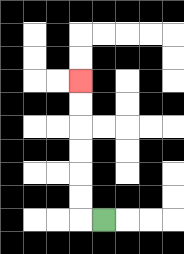{'start': '[4, 9]', 'end': '[3, 3]', 'path_directions': 'L,U,U,U,U,U,U', 'path_coordinates': '[[4, 9], [3, 9], [3, 8], [3, 7], [3, 6], [3, 5], [3, 4], [3, 3]]'}